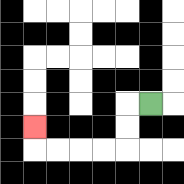{'start': '[6, 4]', 'end': '[1, 5]', 'path_directions': 'L,D,D,L,L,L,L,U', 'path_coordinates': '[[6, 4], [5, 4], [5, 5], [5, 6], [4, 6], [3, 6], [2, 6], [1, 6], [1, 5]]'}